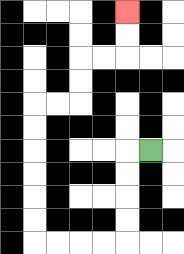{'start': '[6, 6]', 'end': '[5, 0]', 'path_directions': 'L,D,D,D,D,L,L,L,L,U,U,U,U,U,U,R,R,U,U,R,R,U,U', 'path_coordinates': '[[6, 6], [5, 6], [5, 7], [5, 8], [5, 9], [5, 10], [4, 10], [3, 10], [2, 10], [1, 10], [1, 9], [1, 8], [1, 7], [1, 6], [1, 5], [1, 4], [2, 4], [3, 4], [3, 3], [3, 2], [4, 2], [5, 2], [5, 1], [5, 0]]'}